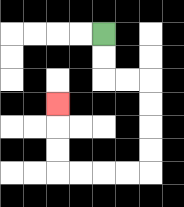{'start': '[4, 1]', 'end': '[2, 4]', 'path_directions': 'D,D,R,R,D,D,D,D,L,L,L,L,U,U,U', 'path_coordinates': '[[4, 1], [4, 2], [4, 3], [5, 3], [6, 3], [6, 4], [6, 5], [6, 6], [6, 7], [5, 7], [4, 7], [3, 7], [2, 7], [2, 6], [2, 5], [2, 4]]'}